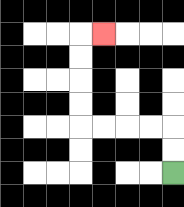{'start': '[7, 7]', 'end': '[4, 1]', 'path_directions': 'U,U,L,L,L,L,U,U,U,U,R', 'path_coordinates': '[[7, 7], [7, 6], [7, 5], [6, 5], [5, 5], [4, 5], [3, 5], [3, 4], [3, 3], [3, 2], [3, 1], [4, 1]]'}